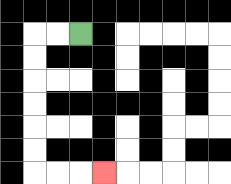{'start': '[3, 1]', 'end': '[4, 7]', 'path_directions': 'L,L,D,D,D,D,D,D,R,R,R', 'path_coordinates': '[[3, 1], [2, 1], [1, 1], [1, 2], [1, 3], [1, 4], [1, 5], [1, 6], [1, 7], [2, 7], [3, 7], [4, 7]]'}